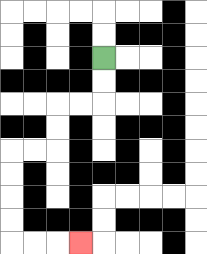{'start': '[4, 2]', 'end': '[3, 10]', 'path_directions': 'D,D,L,L,D,D,L,L,D,D,D,D,R,R,R', 'path_coordinates': '[[4, 2], [4, 3], [4, 4], [3, 4], [2, 4], [2, 5], [2, 6], [1, 6], [0, 6], [0, 7], [0, 8], [0, 9], [0, 10], [1, 10], [2, 10], [3, 10]]'}